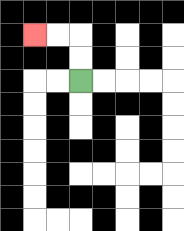{'start': '[3, 3]', 'end': '[1, 1]', 'path_directions': 'U,U,L,L', 'path_coordinates': '[[3, 3], [3, 2], [3, 1], [2, 1], [1, 1]]'}